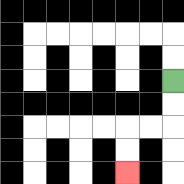{'start': '[7, 3]', 'end': '[5, 7]', 'path_directions': 'D,D,L,L,D,D', 'path_coordinates': '[[7, 3], [7, 4], [7, 5], [6, 5], [5, 5], [5, 6], [5, 7]]'}